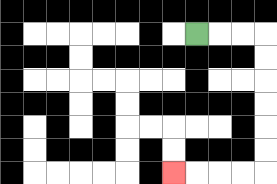{'start': '[8, 1]', 'end': '[7, 7]', 'path_directions': 'R,R,R,D,D,D,D,D,D,L,L,L,L', 'path_coordinates': '[[8, 1], [9, 1], [10, 1], [11, 1], [11, 2], [11, 3], [11, 4], [11, 5], [11, 6], [11, 7], [10, 7], [9, 7], [8, 7], [7, 7]]'}